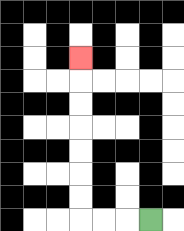{'start': '[6, 9]', 'end': '[3, 2]', 'path_directions': 'L,L,L,U,U,U,U,U,U,U', 'path_coordinates': '[[6, 9], [5, 9], [4, 9], [3, 9], [3, 8], [3, 7], [3, 6], [3, 5], [3, 4], [3, 3], [3, 2]]'}